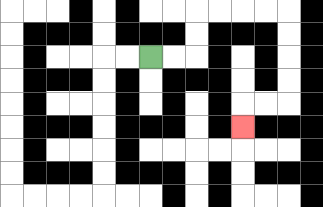{'start': '[6, 2]', 'end': '[10, 5]', 'path_directions': 'R,R,U,U,R,R,R,R,D,D,D,D,L,L,D', 'path_coordinates': '[[6, 2], [7, 2], [8, 2], [8, 1], [8, 0], [9, 0], [10, 0], [11, 0], [12, 0], [12, 1], [12, 2], [12, 3], [12, 4], [11, 4], [10, 4], [10, 5]]'}